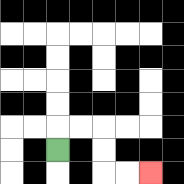{'start': '[2, 6]', 'end': '[6, 7]', 'path_directions': 'U,R,R,D,D,R,R', 'path_coordinates': '[[2, 6], [2, 5], [3, 5], [4, 5], [4, 6], [4, 7], [5, 7], [6, 7]]'}